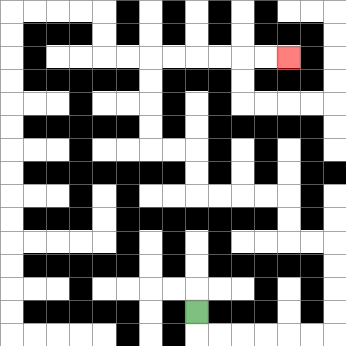{'start': '[8, 13]', 'end': '[12, 2]', 'path_directions': 'D,R,R,R,R,R,R,U,U,U,U,L,L,U,U,L,L,L,L,U,U,L,L,U,U,U,U,R,R,R,R,R,R', 'path_coordinates': '[[8, 13], [8, 14], [9, 14], [10, 14], [11, 14], [12, 14], [13, 14], [14, 14], [14, 13], [14, 12], [14, 11], [14, 10], [13, 10], [12, 10], [12, 9], [12, 8], [11, 8], [10, 8], [9, 8], [8, 8], [8, 7], [8, 6], [7, 6], [6, 6], [6, 5], [6, 4], [6, 3], [6, 2], [7, 2], [8, 2], [9, 2], [10, 2], [11, 2], [12, 2]]'}